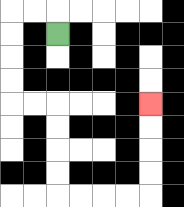{'start': '[2, 1]', 'end': '[6, 4]', 'path_directions': 'U,L,L,D,D,D,D,R,R,D,D,D,D,R,R,R,R,U,U,U,U', 'path_coordinates': '[[2, 1], [2, 0], [1, 0], [0, 0], [0, 1], [0, 2], [0, 3], [0, 4], [1, 4], [2, 4], [2, 5], [2, 6], [2, 7], [2, 8], [3, 8], [4, 8], [5, 8], [6, 8], [6, 7], [6, 6], [6, 5], [6, 4]]'}